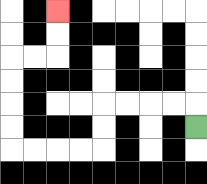{'start': '[8, 5]', 'end': '[2, 0]', 'path_directions': 'U,L,L,L,L,D,D,L,L,L,L,U,U,U,U,R,R,U,U', 'path_coordinates': '[[8, 5], [8, 4], [7, 4], [6, 4], [5, 4], [4, 4], [4, 5], [4, 6], [3, 6], [2, 6], [1, 6], [0, 6], [0, 5], [0, 4], [0, 3], [0, 2], [1, 2], [2, 2], [2, 1], [2, 0]]'}